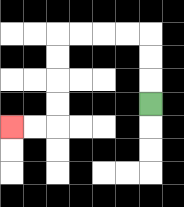{'start': '[6, 4]', 'end': '[0, 5]', 'path_directions': 'U,U,U,L,L,L,L,D,D,D,D,L,L', 'path_coordinates': '[[6, 4], [6, 3], [6, 2], [6, 1], [5, 1], [4, 1], [3, 1], [2, 1], [2, 2], [2, 3], [2, 4], [2, 5], [1, 5], [0, 5]]'}